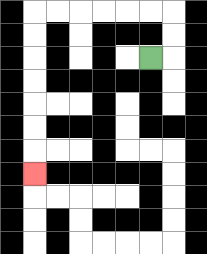{'start': '[6, 2]', 'end': '[1, 7]', 'path_directions': 'R,U,U,L,L,L,L,L,L,D,D,D,D,D,D,D', 'path_coordinates': '[[6, 2], [7, 2], [7, 1], [7, 0], [6, 0], [5, 0], [4, 0], [3, 0], [2, 0], [1, 0], [1, 1], [1, 2], [1, 3], [1, 4], [1, 5], [1, 6], [1, 7]]'}